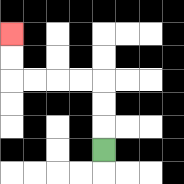{'start': '[4, 6]', 'end': '[0, 1]', 'path_directions': 'U,U,U,L,L,L,L,U,U', 'path_coordinates': '[[4, 6], [4, 5], [4, 4], [4, 3], [3, 3], [2, 3], [1, 3], [0, 3], [0, 2], [0, 1]]'}